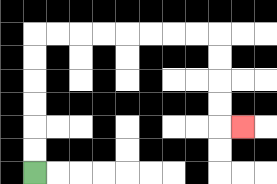{'start': '[1, 7]', 'end': '[10, 5]', 'path_directions': 'U,U,U,U,U,U,R,R,R,R,R,R,R,R,D,D,D,D,R', 'path_coordinates': '[[1, 7], [1, 6], [1, 5], [1, 4], [1, 3], [1, 2], [1, 1], [2, 1], [3, 1], [4, 1], [5, 1], [6, 1], [7, 1], [8, 1], [9, 1], [9, 2], [9, 3], [9, 4], [9, 5], [10, 5]]'}